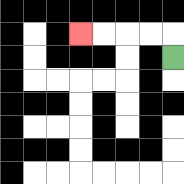{'start': '[7, 2]', 'end': '[3, 1]', 'path_directions': 'U,L,L,L,L', 'path_coordinates': '[[7, 2], [7, 1], [6, 1], [5, 1], [4, 1], [3, 1]]'}